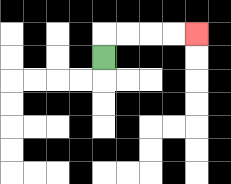{'start': '[4, 2]', 'end': '[8, 1]', 'path_directions': 'U,R,R,R,R', 'path_coordinates': '[[4, 2], [4, 1], [5, 1], [6, 1], [7, 1], [8, 1]]'}